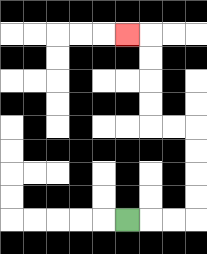{'start': '[5, 9]', 'end': '[5, 1]', 'path_directions': 'R,R,R,U,U,U,U,L,L,U,U,U,U,L', 'path_coordinates': '[[5, 9], [6, 9], [7, 9], [8, 9], [8, 8], [8, 7], [8, 6], [8, 5], [7, 5], [6, 5], [6, 4], [6, 3], [6, 2], [6, 1], [5, 1]]'}